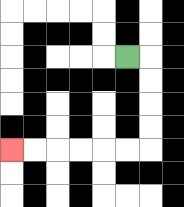{'start': '[5, 2]', 'end': '[0, 6]', 'path_directions': 'R,D,D,D,D,L,L,L,L,L,L', 'path_coordinates': '[[5, 2], [6, 2], [6, 3], [6, 4], [6, 5], [6, 6], [5, 6], [4, 6], [3, 6], [2, 6], [1, 6], [0, 6]]'}